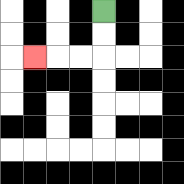{'start': '[4, 0]', 'end': '[1, 2]', 'path_directions': 'D,D,L,L,L', 'path_coordinates': '[[4, 0], [4, 1], [4, 2], [3, 2], [2, 2], [1, 2]]'}